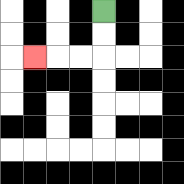{'start': '[4, 0]', 'end': '[1, 2]', 'path_directions': 'D,D,L,L,L', 'path_coordinates': '[[4, 0], [4, 1], [4, 2], [3, 2], [2, 2], [1, 2]]'}